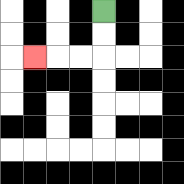{'start': '[4, 0]', 'end': '[1, 2]', 'path_directions': 'D,D,L,L,L', 'path_coordinates': '[[4, 0], [4, 1], [4, 2], [3, 2], [2, 2], [1, 2]]'}